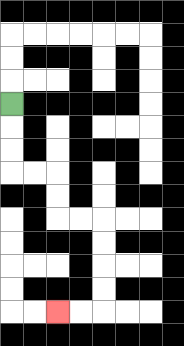{'start': '[0, 4]', 'end': '[2, 13]', 'path_directions': 'D,D,D,R,R,D,D,R,R,D,D,D,D,L,L', 'path_coordinates': '[[0, 4], [0, 5], [0, 6], [0, 7], [1, 7], [2, 7], [2, 8], [2, 9], [3, 9], [4, 9], [4, 10], [4, 11], [4, 12], [4, 13], [3, 13], [2, 13]]'}